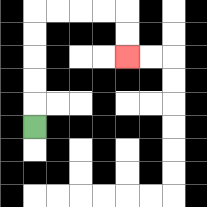{'start': '[1, 5]', 'end': '[5, 2]', 'path_directions': 'U,U,U,U,U,R,R,R,R,D,D', 'path_coordinates': '[[1, 5], [1, 4], [1, 3], [1, 2], [1, 1], [1, 0], [2, 0], [3, 0], [4, 0], [5, 0], [5, 1], [5, 2]]'}